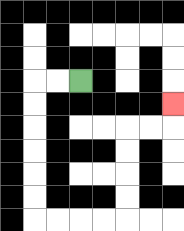{'start': '[3, 3]', 'end': '[7, 4]', 'path_directions': 'L,L,D,D,D,D,D,D,R,R,R,R,U,U,U,U,R,R,U', 'path_coordinates': '[[3, 3], [2, 3], [1, 3], [1, 4], [1, 5], [1, 6], [1, 7], [1, 8], [1, 9], [2, 9], [3, 9], [4, 9], [5, 9], [5, 8], [5, 7], [5, 6], [5, 5], [6, 5], [7, 5], [7, 4]]'}